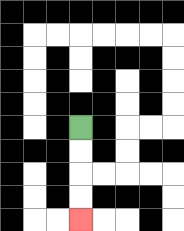{'start': '[3, 5]', 'end': '[3, 9]', 'path_directions': 'D,D,D,D', 'path_coordinates': '[[3, 5], [3, 6], [3, 7], [3, 8], [3, 9]]'}